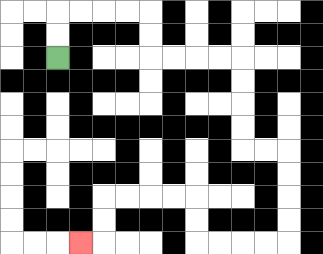{'start': '[2, 2]', 'end': '[3, 10]', 'path_directions': 'U,U,R,R,R,R,D,D,R,R,R,R,D,D,D,D,R,R,D,D,D,D,L,L,L,L,U,U,L,L,L,L,D,D,L', 'path_coordinates': '[[2, 2], [2, 1], [2, 0], [3, 0], [4, 0], [5, 0], [6, 0], [6, 1], [6, 2], [7, 2], [8, 2], [9, 2], [10, 2], [10, 3], [10, 4], [10, 5], [10, 6], [11, 6], [12, 6], [12, 7], [12, 8], [12, 9], [12, 10], [11, 10], [10, 10], [9, 10], [8, 10], [8, 9], [8, 8], [7, 8], [6, 8], [5, 8], [4, 8], [4, 9], [4, 10], [3, 10]]'}